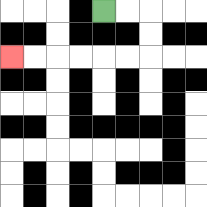{'start': '[4, 0]', 'end': '[0, 2]', 'path_directions': 'R,R,D,D,L,L,L,L,L,L', 'path_coordinates': '[[4, 0], [5, 0], [6, 0], [6, 1], [6, 2], [5, 2], [4, 2], [3, 2], [2, 2], [1, 2], [0, 2]]'}